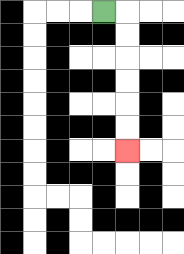{'start': '[4, 0]', 'end': '[5, 6]', 'path_directions': 'R,D,D,D,D,D,D', 'path_coordinates': '[[4, 0], [5, 0], [5, 1], [5, 2], [5, 3], [5, 4], [5, 5], [5, 6]]'}